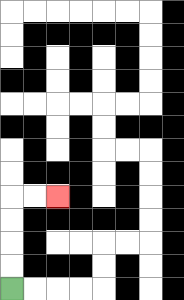{'start': '[0, 12]', 'end': '[2, 8]', 'path_directions': 'U,U,U,U,R,R', 'path_coordinates': '[[0, 12], [0, 11], [0, 10], [0, 9], [0, 8], [1, 8], [2, 8]]'}